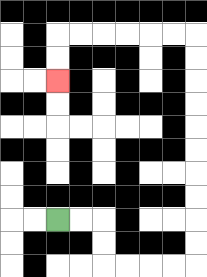{'start': '[2, 9]', 'end': '[2, 3]', 'path_directions': 'R,R,D,D,R,R,R,R,U,U,U,U,U,U,U,U,U,U,L,L,L,L,L,L,D,D', 'path_coordinates': '[[2, 9], [3, 9], [4, 9], [4, 10], [4, 11], [5, 11], [6, 11], [7, 11], [8, 11], [8, 10], [8, 9], [8, 8], [8, 7], [8, 6], [8, 5], [8, 4], [8, 3], [8, 2], [8, 1], [7, 1], [6, 1], [5, 1], [4, 1], [3, 1], [2, 1], [2, 2], [2, 3]]'}